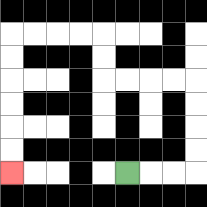{'start': '[5, 7]', 'end': '[0, 7]', 'path_directions': 'R,R,R,U,U,U,U,L,L,L,L,U,U,L,L,L,L,D,D,D,D,D,D', 'path_coordinates': '[[5, 7], [6, 7], [7, 7], [8, 7], [8, 6], [8, 5], [8, 4], [8, 3], [7, 3], [6, 3], [5, 3], [4, 3], [4, 2], [4, 1], [3, 1], [2, 1], [1, 1], [0, 1], [0, 2], [0, 3], [0, 4], [0, 5], [0, 6], [0, 7]]'}